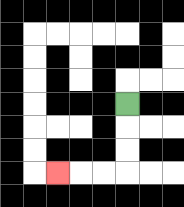{'start': '[5, 4]', 'end': '[2, 7]', 'path_directions': 'D,D,D,L,L,L', 'path_coordinates': '[[5, 4], [5, 5], [5, 6], [5, 7], [4, 7], [3, 7], [2, 7]]'}